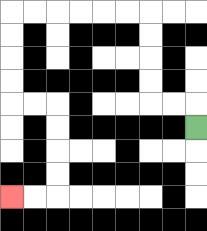{'start': '[8, 5]', 'end': '[0, 8]', 'path_directions': 'U,L,L,U,U,U,U,L,L,L,L,L,L,D,D,D,D,R,R,D,D,D,D,L,L', 'path_coordinates': '[[8, 5], [8, 4], [7, 4], [6, 4], [6, 3], [6, 2], [6, 1], [6, 0], [5, 0], [4, 0], [3, 0], [2, 0], [1, 0], [0, 0], [0, 1], [0, 2], [0, 3], [0, 4], [1, 4], [2, 4], [2, 5], [2, 6], [2, 7], [2, 8], [1, 8], [0, 8]]'}